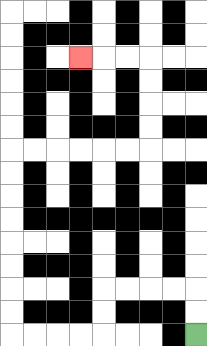{'start': '[8, 14]', 'end': '[3, 2]', 'path_directions': 'U,U,L,L,L,L,D,D,L,L,L,L,U,U,U,U,U,U,U,U,R,R,R,R,R,R,U,U,U,U,L,L,L', 'path_coordinates': '[[8, 14], [8, 13], [8, 12], [7, 12], [6, 12], [5, 12], [4, 12], [4, 13], [4, 14], [3, 14], [2, 14], [1, 14], [0, 14], [0, 13], [0, 12], [0, 11], [0, 10], [0, 9], [0, 8], [0, 7], [0, 6], [1, 6], [2, 6], [3, 6], [4, 6], [5, 6], [6, 6], [6, 5], [6, 4], [6, 3], [6, 2], [5, 2], [4, 2], [3, 2]]'}